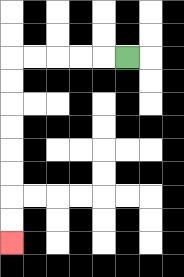{'start': '[5, 2]', 'end': '[0, 10]', 'path_directions': 'L,L,L,L,L,D,D,D,D,D,D,D,D', 'path_coordinates': '[[5, 2], [4, 2], [3, 2], [2, 2], [1, 2], [0, 2], [0, 3], [0, 4], [0, 5], [0, 6], [0, 7], [0, 8], [0, 9], [0, 10]]'}